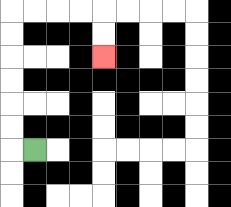{'start': '[1, 6]', 'end': '[4, 2]', 'path_directions': 'L,U,U,U,U,U,U,R,R,R,R,D,D', 'path_coordinates': '[[1, 6], [0, 6], [0, 5], [0, 4], [0, 3], [0, 2], [0, 1], [0, 0], [1, 0], [2, 0], [3, 0], [4, 0], [4, 1], [4, 2]]'}